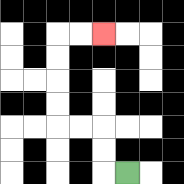{'start': '[5, 7]', 'end': '[4, 1]', 'path_directions': 'L,U,U,L,L,U,U,U,U,R,R', 'path_coordinates': '[[5, 7], [4, 7], [4, 6], [4, 5], [3, 5], [2, 5], [2, 4], [2, 3], [2, 2], [2, 1], [3, 1], [4, 1]]'}